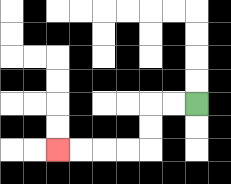{'start': '[8, 4]', 'end': '[2, 6]', 'path_directions': 'L,L,D,D,L,L,L,L', 'path_coordinates': '[[8, 4], [7, 4], [6, 4], [6, 5], [6, 6], [5, 6], [4, 6], [3, 6], [2, 6]]'}